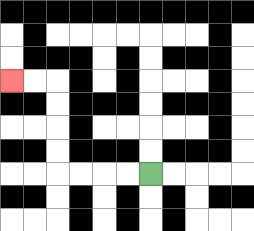{'start': '[6, 7]', 'end': '[0, 3]', 'path_directions': 'L,L,L,L,U,U,U,U,L,L', 'path_coordinates': '[[6, 7], [5, 7], [4, 7], [3, 7], [2, 7], [2, 6], [2, 5], [2, 4], [2, 3], [1, 3], [0, 3]]'}